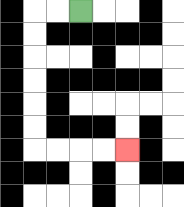{'start': '[3, 0]', 'end': '[5, 6]', 'path_directions': 'L,L,D,D,D,D,D,D,R,R,R,R', 'path_coordinates': '[[3, 0], [2, 0], [1, 0], [1, 1], [1, 2], [1, 3], [1, 4], [1, 5], [1, 6], [2, 6], [3, 6], [4, 6], [5, 6]]'}